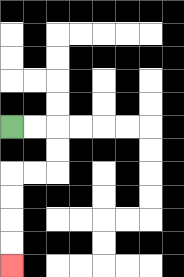{'start': '[0, 5]', 'end': '[0, 11]', 'path_directions': 'R,R,D,D,L,L,D,D,D,D', 'path_coordinates': '[[0, 5], [1, 5], [2, 5], [2, 6], [2, 7], [1, 7], [0, 7], [0, 8], [0, 9], [0, 10], [0, 11]]'}